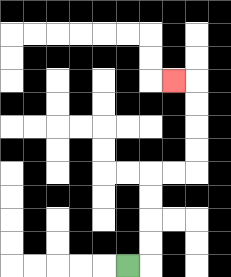{'start': '[5, 11]', 'end': '[7, 3]', 'path_directions': 'R,U,U,U,U,R,R,U,U,U,U,L', 'path_coordinates': '[[5, 11], [6, 11], [6, 10], [6, 9], [6, 8], [6, 7], [7, 7], [8, 7], [8, 6], [8, 5], [8, 4], [8, 3], [7, 3]]'}